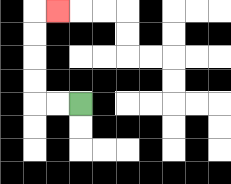{'start': '[3, 4]', 'end': '[2, 0]', 'path_directions': 'L,L,U,U,U,U,R', 'path_coordinates': '[[3, 4], [2, 4], [1, 4], [1, 3], [1, 2], [1, 1], [1, 0], [2, 0]]'}